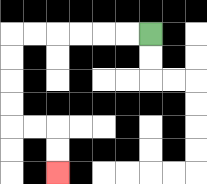{'start': '[6, 1]', 'end': '[2, 7]', 'path_directions': 'L,L,L,L,L,L,D,D,D,D,R,R,D,D', 'path_coordinates': '[[6, 1], [5, 1], [4, 1], [3, 1], [2, 1], [1, 1], [0, 1], [0, 2], [0, 3], [0, 4], [0, 5], [1, 5], [2, 5], [2, 6], [2, 7]]'}